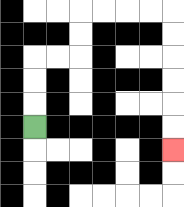{'start': '[1, 5]', 'end': '[7, 6]', 'path_directions': 'U,U,U,R,R,U,U,R,R,R,R,D,D,D,D,D,D', 'path_coordinates': '[[1, 5], [1, 4], [1, 3], [1, 2], [2, 2], [3, 2], [3, 1], [3, 0], [4, 0], [5, 0], [6, 0], [7, 0], [7, 1], [7, 2], [7, 3], [7, 4], [7, 5], [7, 6]]'}